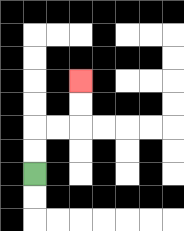{'start': '[1, 7]', 'end': '[3, 3]', 'path_directions': 'U,U,R,R,U,U', 'path_coordinates': '[[1, 7], [1, 6], [1, 5], [2, 5], [3, 5], [3, 4], [3, 3]]'}